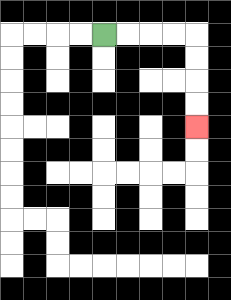{'start': '[4, 1]', 'end': '[8, 5]', 'path_directions': 'R,R,R,R,D,D,D,D', 'path_coordinates': '[[4, 1], [5, 1], [6, 1], [7, 1], [8, 1], [8, 2], [8, 3], [8, 4], [8, 5]]'}